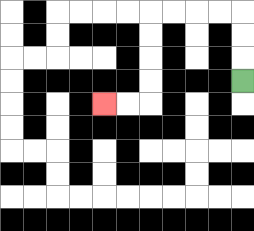{'start': '[10, 3]', 'end': '[4, 4]', 'path_directions': 'U,U,U,L,L,L,L,D,D,D,D,L,L', 'path_coordinates': '[[10, 3], [10, 2], [10, 1], [10, 0], [9, 0], [8, 0], [7, 0], [6, 0], [6, 1], [6, 2], [6, 3], [6, 4], [5, 4], [4, 4]]'}